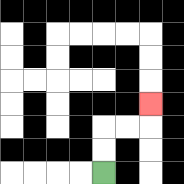{'start': '[4, 7]', 'end': '[6, 4]', 'path_directions': 'U,U,R,R,U', 'path_coordinates': '[[4, 7], [4, 6], [4, 5], [5, 5], [6, 5], [6, 4]]'}